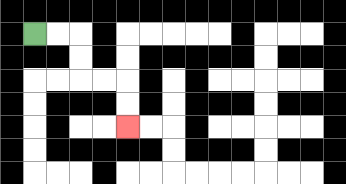{'start': '[1, 1]', 'end': '[5, 5]', 'path_directions': 'R,R,D,D,R,R,D,D', 'path_coordinates': '[[1, 1], [2, 1], [3, 1], [3, 2], [3, 3], [4, 3], [5, 3], [5, 4], [5, 5]]'}